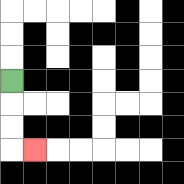{'start': '[0, 3]', 'end': '[1, 6]', 'path_directions': 'D,D,D,R', 'path_coordinates': '[[0, 3], [0, 4], [0, 5], [0, 6], [1, 6]]'}